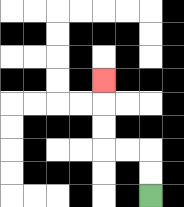{'start': '[6, 8]', 'end': '[4, 3]', 'path_directions': 'U,U,L,L,U,U,U', 'path_coordinates': '[[6, 8], [6, 7], [6, 6], [5, 6], [4, 6], [4, 5], [4, 4], [4, 3]]'}